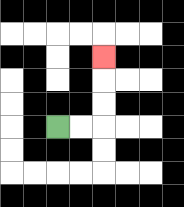{'start': '[2, 5]', 'end': '[4, 2]', 'path_directions': 'R,R,U,U,U', 'path_coordinates': '[[2, 5], [3, 5], [4, 5], [4, 4], [4, 3], [4, 2]]'}